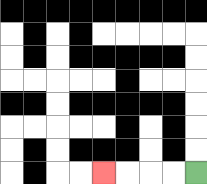{'start': '[8, 7]', 'end': '[4, 7]', 'path_directions': 'L,L,L,L', 'path_coordinates': '[[8, 7], [7, 7], [6, 7], [5, 7], [4, 7]]'}